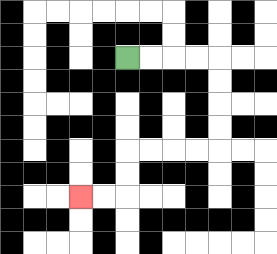{'start': '[5, 2]', 'end': '[3, 8]', 'path_directions': 'R,R,R,R,D,D,D,D,L,L,L,L,D,D,L,L', 'path_coordinates': '[[5, 2], [6, 2], [7, 2], [8, 2], [9, 2], [9, 3], [9, 4], [9, 5], [9, 6], [8, 6], [7, 6], [6, 6], [5, 6], [5, 7], [5, 8], [4, 8], [3, 8]]'}